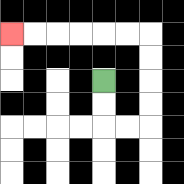{'start': '[4, 3]', 'end': '[0, 1]', 'path_directions': 'D,D,R,R,U,U,U,U,L,L,L,L,L,L', 'path_coordinates': '[[4, 3], [4, 4], [4, 5], [5, 5], [6, 5], [6, 4], [6, 3], [6, 2], [6, 1], [5, 1], [4, 1], [3, 1], [2, 1], [1, 1], [0, 1]]'}